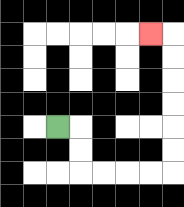{'start': '[2, 5]', 'end': '[6, 1]', 'path_directions': 'R,D,D,R,R,R,R,U,U,U,U,U,U,L', 'path_coordinates': '[[2, 5], [3, 5], [3, 6], [3, 7], [4, 7], [5, 7], [6, 7], [7, 7], [7, 6], [7, 5], [7, 4], [7, 3], [7, 2], [7, 1], [6, 1]]'}